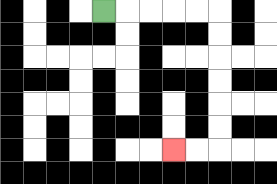{'start': '[4, 0]', 'end': '[7, 6]', 'path_directions': 'R,R,R,R,R,D,D,D,D,D,D,L,L', 'path_coordinates': '[[4, 0], [5, 0], [6, 0], [7, 0], [8, 0], [9, 0], [9, 1], [9, 2], [9, 3], [9, 4], [9, 5], [9, 6], [8, 6], [7, 6]]'}